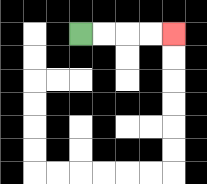{'start': '[3, 1]', 'end': '[7, 1]', 'path_directions': 'R,R,R,R', 'path_coordinates': '[[3, 1], [4, 1], [5, 1], [6, 1], [7, 1]]'}